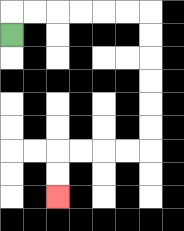{'start': '[0, 1]', 'end': '[2, 8]', 'path_directions': 'U,R,R,R,R,R,R,D,D,D,D,D,D,L,L,L,L,D,D', 'path_coordinates': '[[0, 1], [0, 0], [1, 0], [2, 0], [3, 0], [4, 0], [5, 0], [6, 0], [6, 1], [6, 2], [6, 3], [6, 4], [6, 5], [6, 6], [5, 6], [4, 6], [3, 6], [2, 6], [2, 7], [2, 8]]'}